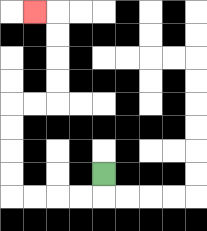{'start': '[4, 7]', 'end': '[1, 0]', 'path_directions': 'D,L,L,L,L,U,U,U,U,R,R,U,U,U,U,L', 'path_coordinates': '[[4, 7], [4, 8], [3, 8], [2, 8], [1, 8], [0, 8], [0, 7], [0, 6], [0, 5], [0, 4], [1, 4], [2, 4], [2, 3], [2, 2], [2, 1], [2, 0], [1, 0]]'}